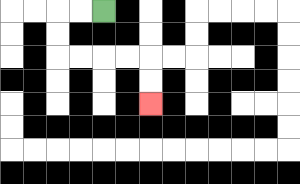{'start': '[4, 0]', 'end': '[6, 4]', 'path_directions': 'L,L,D,D,R,R,R,R,D,D', 'path_coordinates': '[[4, 0], [3, 0], [2, 0], [2, 1], [2, 2], [3, 2], [4, 2], [5, 2], [6, 2], [6, 3], [6, 4]]'}